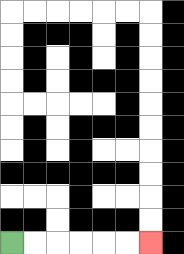{'start': '[0, 10]', 'end': '[6, 10]', 'path_directions': 'R,R,R,R,R,R', 'path_coordinates': '[[0, 10], [1, 10], [2, 10], [3, 10], [4, 10], [5, 10], [6, 10]]'}